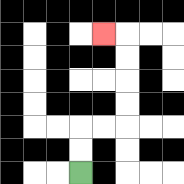{'start': '[3, 7]', 'end': '[4, 1]', 'path_directions': 'U,U,R,R,U,U,U,U,L', 'path_coordinates': '[[3, 7], [3, 6], [3, 5], [4, 5], [5, 5], [5, 4], [5, 3], [5, 2], [5, 1], [4, 1]]'}